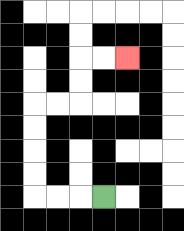{'start': '[4, 8]', 'end': '[5, 2]', 'path_directions': 'L,L,L,U,U,U,U,R,R,U,U,R,R', 'path_coordinates': '[[4, 8], [3, 8], [2, 8], [1, 8], [1, 7], [1, 6], [1, 5], [1, 4], [2, 4], [3, 4], [3, 3], [3, 2], [4, 2], [5, 2]]'}